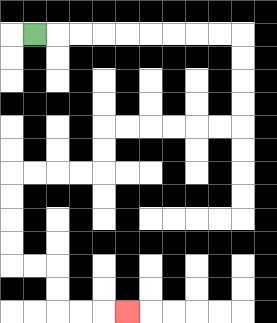{'start': '[1, 1]', 'end': '[5, 13]', 'path_directions': 'R,R,R,R,R,R,R,R,R,D,D,D,D,L,L,L,L,L,L,D,D,L,L,L,L,D,D,D,D,R,R,D,D,R,R,R', 'path_coordinates': '[[1, 1], [2, 1], [3, 1], [4, 1], [5, 1], [6, 1], [7, 1], [8, 1], [9, 1], [10, 1], [10, 2], [10, 3], [10, 4], [10, 5], [9, 5], [8, 5], [7, 5], [6, 5], [5, 5], [4, 5], [4, 6], [4, 7], [3, 7], [2, 7], [1, 7], [0, 7], [0, 8], [0, 9], [0, 10], [0, 11], [1, 11], [2, 11], [2, 12], [2, 13], [3, 13], [4, 13], [5, 13]]'}